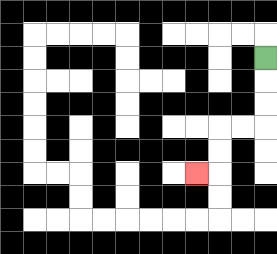{'start': '[11, 2]', 'end': '[8, 7]', 'path_directions': 'D,D,D,L,L,D,D,L', 'path_coordinates': '[[11, 2], [11, 3], [11, 4], [11, 5], [10, 5], [9, 5], [9, 6], [9, 7], [8, 7]]'}